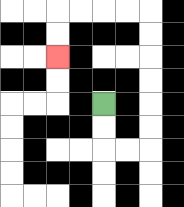{'start': '[4, 4]', 'end': '[2, 2]', 'path_directions': 'D,D,R,R,U,U,U,U,U,U,L,L,L,L,D,D', 'path_coordinates': '[[4, 4], [4, 5], [4, 6], [5, 6], [6, 6], [6, 5], [6, 4], [6, 3], [6, 2], [6, 1], [6, 0], [5, 0], [4, 0], [3, 0], [2, 0], [2, 1], [2, 2]]'}